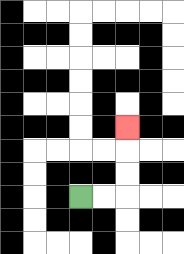{'start': '[3, 8]', 'end': '[5, 5]', 'path_directions': 'R,R,U,U,U', 'path_coordinates': '[[3, 8], [4, 8], [5, 8], [5, 7], [5, 6], [5, 5]]'}